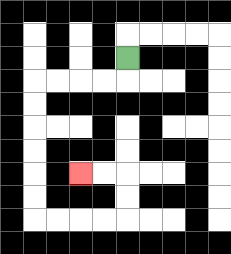{'start': '[5, 2]', 'end': '[3, 7]', 'path_directions': 'D,L,L,L,L,D,D,D,D,D,D,R,R,R,R,U,U,L,L', 'path_coordinates': '[[5, 2], [5, 3], [4, 3], [3, 3], [2, 3], [1, 3], [1, 4], [1, 5], [1, 6], [1, 7], [1, 8], [1, 9], [2, 9], [3, 9], [4, 9], [5, 9], [5, 8], [5, 7], [4, 7], [3, 7]]'}